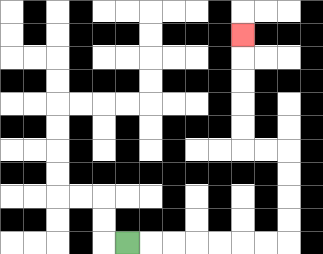{'start': '[5, 10]', 'end': '[10, 1]', 'path_directions': 'R,R,R,R,R,R,R,U,U,U,U,L,L,U,U,U,U,U', 'path_coordinates': '[[5, 10], [6, 10], [7, 10], [8, 10], [9, 10], [10, 10], [11, 10], [12, 10], [12, 9], [12, 8], [12, 7], [12, 6], [11, 6], [10, 6], [10, 5], [10, 4], [10, 3], [10, 2], [10, 1]]'}